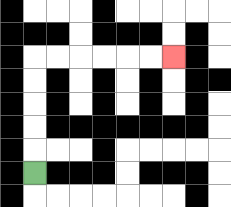{'start': '[1, 7]', 'end': '[7, 2]', 'path_directions': 'U,U,U,U,U,R,R,R,R,R,R', 'path_coordinates': '[[1, 7], [1, 6], [1, 5], [1, 4], [1, 3], [1, 2], [2, 2], [3, 2], [4, 2], [5, 2], [6, 2], [7, 2]]'}